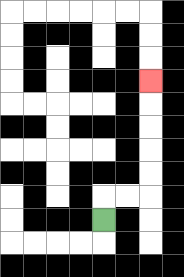{'start': '[4, 9]', 'end': '[6, 3]', 'path_directions': 'U,R,R,U,U,U,U,U', 'path_coordinates': '[[4, 9], [4, 8], [5, 8], [6, 8], [6, 7], [6, 6], [6, 5], [6, 4], [6, 3]]'}